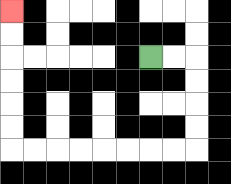{'start': '[6, 2]', 'end': '[0, 0]', 'path_directions': 'R,R,D,D,D,D,L,L,L,L,L,L,L,L,U,U,U,U,U,U', 'path_coordinates': '[[6, 2], [7, 2], [8, 2], [8, 3], [8, 4], [8, 5], [8, 6], [7, 6], [6, 6], [5, 6], [4, 6], [3, 6], [2, 6], [1, 6], [0, 6], [0, 5], [0, 4], [0, 3], [0, 2], [0, 1], [0, 0]]'}